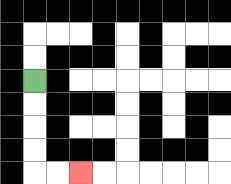{'start': '[1, 3]', 'end': '[3, 7]', 'path_directions': 'D,D,D,D,R,R', 'path_coordinates': '[[1, 3], [1, 4], [1, 5], [1, 6], [1, 7], [2, 7], [3, 7]]'}